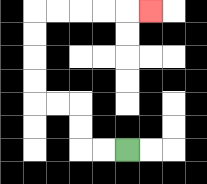{'start': '[5, 6]', 'end': '[6, 0]', 'path_directions': 'L,L,U,U,L,L,U,U,U,U,R,R,R,R,R', 'path_coordinates': '[[5, 6], [4, 6], [3, 6], [3, 5], [3, 4], [2, 4], [1, 4], [1, 3], [1, 2], [1, 1], [1, 0], [2, 0], [3, 0], [4, 0], [5, 0], [6, 0]]'}